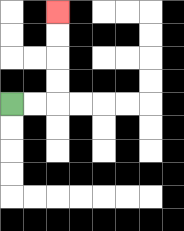{'start': '[0, 4]', 'end': '[2, 0]', 'path_directions': 'R,R,U,U,U,U', 'path_coordinates': '[[0, 4], [1, 4], [2, 4], [2, 3], [2, 2], [2, 1], [2, 0]]'}